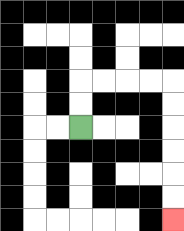{'start': '[3, 5]', 'end': '[7, 9]', 'path_directions': 'U,U,R,R,R,R,D,D,D,D,D,D', 'path_coordinates': '[[3, 5], [3, 4], [3, 3], [4, 3], [5, 3], [6, 3], [7, 3], [7, 4], [7, 5], [7, 6], [7, 7], [7, 8], [7, 9]]'}